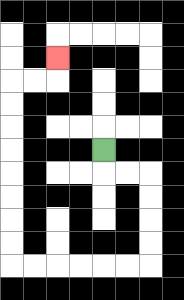{'start': '[4, 6]', 'end': '[2, 2]', 'path_directions': 'D,R,R,D,D,D,D,L,L,L,L,L,L,U,U,U,U,U,U,U,U,R,R,U', 'path_coordinates': '[[4, 6], [4, 7], [5, 7], [6, 7], [6, 8], [6, 9], [6, 10], [6, 11], [5, 11], [4, 11], [3, 11], [2, 11], [1, 11], [0, 11], [0, 10], [0, 9], [0, 8], [0, 7], [0, 6], [0, 5], [0, 4], [0, 3], [1, 3], [2, 3], [2, 2]]'}